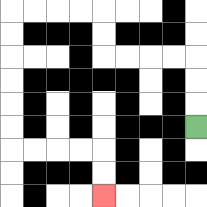{'start': '[8, 5]', 'end': '[4, 8]', 'path_directions': 'U,U,U,L,L,L,L,U,U,L,L,L,L,D,D,D,D,D,D,R,R,R,R,D,D', 'path_coordinates': '[[8, 5], [8, 4], [8, 3], [8, 2], [7, 2], [6, 2], [5, 2], [4, 2], [4, 1], [4, 0], [3, 0], [2, 0], [1, 0], [0, 0], [0, 1], [0, 2], [0, 3], [0, 4], [0, 5], [0, 6], [1, 6], [2, 6], [3, 6], [4, 6], [4, 7], [4, 8]]'}